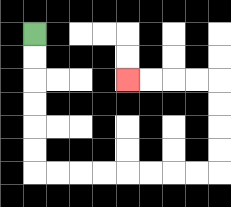{'start': '[1, 1]', 'end': '[5, 3]', 'path_directions': 'D,D,D,D,D,D,R,R,R,R,R,R,R,R,U,U,U,U,L,L,L,L', 'path_coordinates': '[[1, 1], [1, 2], [1, 3], [1, 4], [1, 5], [1, 6], [1, 7], [2, 7], [3, 7], [4, 7], [5, 7], [6, 7], [7, 7], [8, 7], [9, 7], [9, 6], [9, 5], [9, 4], [9, 3], [8, 3], [7, 3], [6, 3], [5, 3]]'}